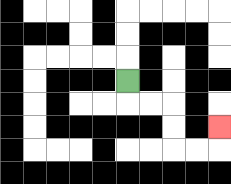{'start': '[5, 3]', 'end': '[9, 5]', 'path_directions': 'D,R,R,D,D,R,R,U', 'path_coordinates': '[[5, 3], [5, 4], [6, 4], [7, 4], [7, 5], [7, 6], [8, 6], [9, 6], [9, 5]]'}